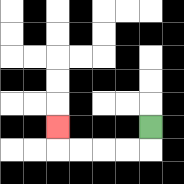{'start': '[6, 5]', 'end': '[2, 5]', 'path_directions': 'D,L,L,L,L,U', 'path_coordinates': '[[6, 5], [6, 6], [5, 6], [4, 6], [3, 6], [2, 6], [2, 5]]'}